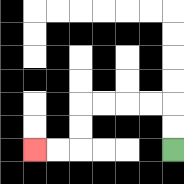{'start': '[7, 6]', 'end': '[1, 6]', 'path_directions': 'U,U,L,L,L,L,D,D,L,L', 'path_coordinates': '[[7, 6], [7, 5], [7, 4], [6, 4], [5, 4], [4, 4], [3, 4], [3, 5], [3, 6], [2, 6], [1, 6]]'}